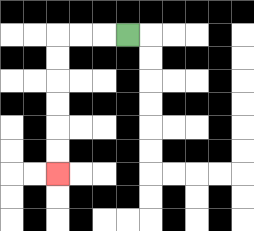{'start': '[5, 1]', 'end': '[2, 7]', 'path_directions': 'L,L,L,D,D,D,D,D,D', 'path_coordinates': '[[5, 1], [4, 1], [3, 1], [2, 1], [2, 2], [2, 3], [2, 4], [2, 5], [2, 6], [2, 7]]'}